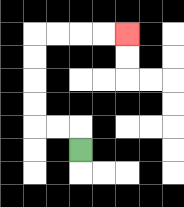{'start': '[3, 6]', 'end': '[5, 1]', 'path_directions': 'U,L,L,U,U,U,U,R,R,R,R', 'path_coordinates': '[[3, 6], [3, 5], [2, 5], [1, 5], [1, 4], [1, 3], [1, 2], [1, 1], [2, 1], [3, 1], [4, 1], [5, 1]]'}